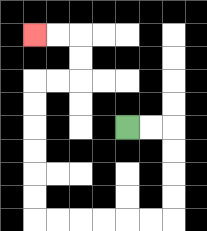{'start': '[5, 5]', 'end': '[1, 1]', 'path_directions': 'R,R,D,D,D,D,L,L,L,L,L,L,U,U,U,U,U,U,R,R,U,U,L,L', 'path_coordinates': '[[5, 5], [6, 5], [7, 5], [7, 6], [7, 7], [7, 8], [7, 9], [6, 9], [5, 9], [4, 9], [3, 9], [2, 9], [1, 9], [1, 8], [1, 7], [1, 6], [1, 5], [1, 4], [1, 3], [2, 3], [3, 3], [3, 2], [3, 1], [2, 1], [1, 1]]'}